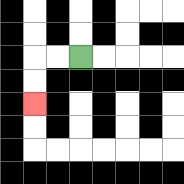{'start': '[3, 2]', 'end': '[1, 4]', 'path_directions': 'L,L,D,D', 'path_coordinates': '[[3, 2], [2, 2], [1, 2], [1, 3], [1, 4]]'}